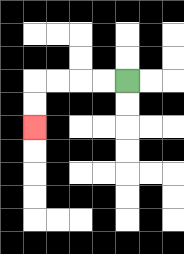{'start': '[5, 3]', 'end': '[1, 5]', 'path_directions': 'L,L,L,L,D,D', 'path_coordinates': '[[5, 3], [4, 3], [3, 3], [2, 3], [1, 3], [1, 4], [1, 5]]'}